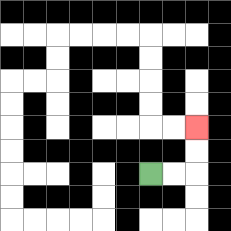{'start': '[6, 7]', 'end': '[8, 5]', 'path_directions': 'R,R,U,U', 'path_coordinates': '[[6, 7], [7, 7], [8, 7], [8, 6], [8, 5]]'}